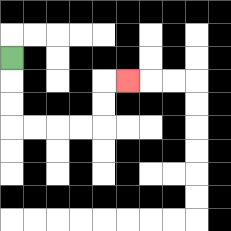{'start': '[0, 2]', 'end': '[5, 3]', 'path_directions': 'D,D,D,R,R,R,R,U,U,R', 'path_coordinates': '[[0, 2], [0, 3], [0, 4], [0, 5], [1, 5], [2, 5], [3, 5], [4, 5], [4, 4], [4, 3], [5, 3]]'}